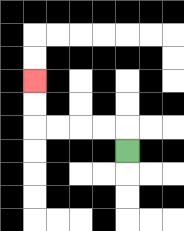{'start': '[5, 6]', 'end': '[1, 3]', 'path_directions': 'U,L,L,L,L,U,U', 'path_coordinates': '[[5, 6], [5, 5], [4, 5], [3, 5], [2, 5], [1, 5], [1, 4], [1, 3]]'}